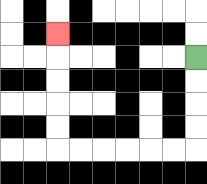{'start': '[8, 2]', 'end': '[2, 1]', 'path_directions': 'D,D,D,D,L,L,L,L,L,L,U,U,U,U,U', 'path_coordinates': '[[8, 2], [8, 3], [8, 4], [8, 5], [8, 6], [7, 6], [6, 6], [5, 6], [4, 6], [3, 6], [2, 6], [2, 5], [2, 4], [2, 3], [2, 2], [2, 1]]'}